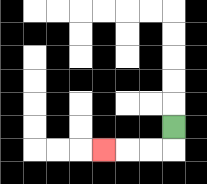{'start': '[7, 5]', 'end': '[4, 6]', 'path_directions': 'D,L,L,L', 'path_coordinates': '[[7, 5], [7, 6], [6, 6], [5, 6], [4, 6]]'}